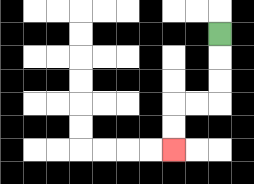{'start': '[9, 1]', 'end': '[7, 6]', 'path_directions': 'D,D,D,L,L,D,D', 'path_coordinates': '[[9, 1], [9, 2], [9, 3], [9, 4], [8, 4], [7, 4], [7, 5], [7, 6]]'}